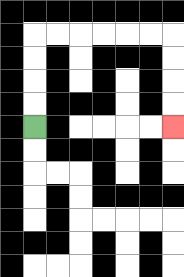{'start': '[1, 5]', 'end': '[7, 5]', 'path_directions': 'U,U,U,U,R,R,R,R,R,R,D,D,D,D', 'path_coordinates': '[[1, 5], [1, 4], [1, 3], [1, 2], [1, 1], [2, 1], [3, 1], [4, 1], [5, 1], [6, 1], [7, 1], [7, 2], [7, 3], [7, 4], [7, 5]]'}